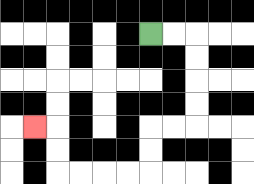{'start': '[6, 1]', 'end': '[1, 5]', 'path_directions': 'R,R,D,D,D,D,L,L,D,D,L,L,L,L,U,U,L', 'path_coordinates': '[[6, 1], [7, 1], [8, 1], [8, 2], [8, 3], [8, 4], [8, 5], [7, 5], [6, 5], [6, 6], [6, 7], [5, 7], [4, 7], [3, 7], [2, 7], [2, 6], [2, 5], [1, 5]]'}